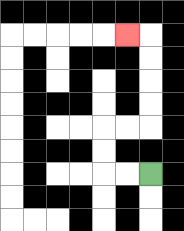{'start': '[6, 7]', 'end': '[5, 1]', 'path_directions': 'L,L,U,U,R,R,U,U,U,U,L', 'path_coordinates': '[[6, 7], [5, 7], [4, 7], [4, 6], [4, 5], [5, 5], [6, 5], [6, 4], [6, 3], [6, 2], [6, 1], [5, 1]]'}